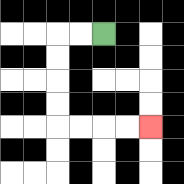{'start': '[4, 1]', 'end': '[6, 5]', 'path_directions': 'L,L,D,D,D,D,R,R,R,R', 'path_coordinates': '[[4, 1], [3, 1], [2, 1], [2, 2], [2, 3], [2, 4], [2, 5], [3, 5], [4, 5], [5, 5], [6, 5]]'}